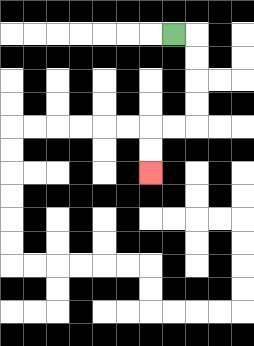{'start': '[7, 1]', 'end': '[6, 7]', 'path_directions': 'R,D,D,D,D,L,L,D,D', 'path_coordinates': '[[7, 1], [8, 1], [8, 2], [8, 3], [8, 4], [8, 5], [7, 5], [6, 5], [6, 6], [6, 7]]'}